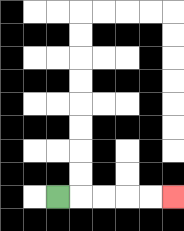{'start': '[2, 8]', 'end': '[7, 8]', 'path_directions': 'R,R,R,R,R', 'path_coordinates': '[[2, 8], [3, 8], [4, 8], [5, 8], [6, 8], [7, 8]]'}